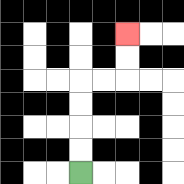{'start': '[3, 7]', 'end': '[5, 1]', 'path_directions': 'U,U,U,U,R,R,U,U', 'path_coordinates': '[[3, 7], [3, 6], [3, 5], [3, 4], [3, 3], [4, 3], [5, 3], [5, 2], [5, 1]]'}